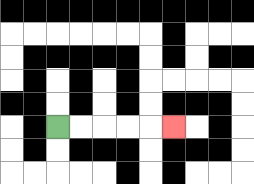{'start': '[2, 5]', 'end': '[7, 5]', 'path_directions': 'R,R,R,R,R', 'path_coordinates': '[[2, 5], [3, 5], [4, 5], [5, 5], [6, 5], [7, 5]]'}